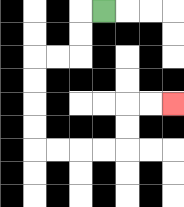{'start': '[4, 0]', 'end': '[7, 4]', 'path_directions': 'L,D,D,L,L,D,D,D,D,R,R,R,R,U,U,R,R', 'path_coordinates': '[[4, 0], [3, 0], [3, 1], [3, 2], [2, 2], [1, 2], [1, 3], [1, 4], [1, 5], [1, 6], [2, 6], [3, 6], [4, 6], [5, 6], [5, 5], [5, 4], [6, 4], [7, 4]]'}